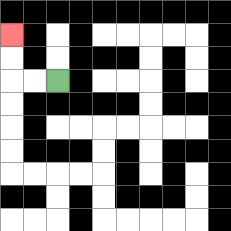{'start': '[2, 3]', 'end': '[0, 1]', 'path_directions': 'L,L,U,U', 'path_coordinates': '[[2, 3], [1, 3], [0, 3], [0, 2], [0, 1]]'}